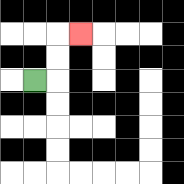{'start': '[1, 3]', 'end': '[3, 1]', 'path_directions': 'R,U,U,R', 'path_coordinates': '[[1, 3], [2, 3], [2, 2], [2, 1], [3, 1]]'}